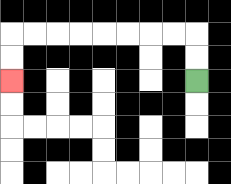{'start': '[8, 3]', 'end': '[0, 3]', 'path_directions': 'U,U,L,L,L,L,L,L,L,L,D,D', 'path_coordinates': '[[8, 3], [8, 2], [8, 1], [7, 1], [6, 1], [5, 1], [4, 1], [3, 1], [2, 1], [1, 1], [0, 1], [0, 2], [0, 3]]'}